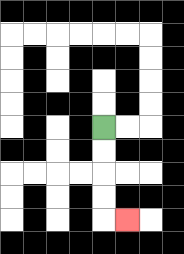{'start': '[4, 5]', 'end': '[5, 9]', 'path_directions': 'D,D,D,D,R', 'path_coordinates': '[[4, 5], [4, 6], [4, 7], [4, 8], [4, 9], [5, 9]]'}